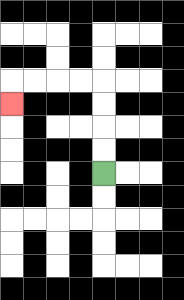{'start': '[4, 7]', 'end': '[0, 4]', 'path_directions': 'U,U,U,U,L,L,L,L,D', 'path_coordinates': '[[4, 7], [4, 6], [4, 5], [4, 4], [4, 3], [3, 3], [2, 3], [1, 3], [0, 3], [0, 4]]'}